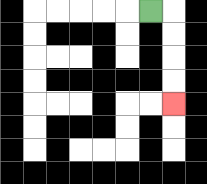{'start': '[6, 0]', 'end': '[7, 4]', 'path_directions': 'R,D,D,D,D', 'path_coordinates': '[[6, 0], [7, 0], [7, 1], [7, 2], [7, 3], [7, 4]]'}